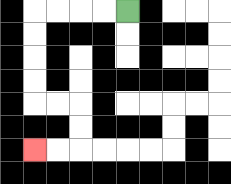{'start': '[5, 0]', 'end': '[1, 6]', 'path_directions': 'L,L,L,L,D,D,D,D,R,R,D,D,L,L', 'path_coordinates': '[[5, 0], [4, 0], [3, 0], [2, 0], [1, 0], [1, 1], [1, 2], [1, 3], [1, 4], [2, 4], [3, 4], [3, 5], [3, 6], [2, 6], [1, 6]]'}